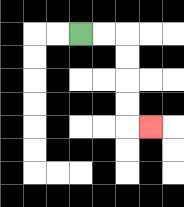{'start': '[3, 1]', 'end': '[6, 5]', 'path_directions': 'R,R,D,D,D,D,R', 'path_coordinates': '[[3, 1], [4, 1], [5, 1], [5, 2], [5, 3], [5, 4], [5, 5], [6, 5]]'}